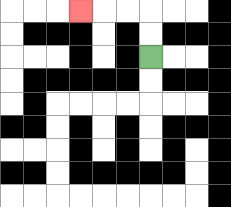{'start': '[6, 2]', 'end': '[3, 0]', 'path_directions': 'U,U,L,L,L', 'path_coordinates': '[[6, 2], [6, 1], [6, 0], [5, 0], [4, 0], [3, 0]]'}